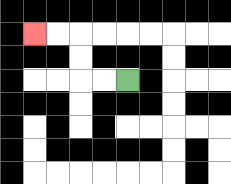{'start': '[5, 3]', 'end': '[1, 1]', 'path_directions': 'L,L,U,U,L,L', 'path_coordinates': '[[5, 3], [4, 3], [3, 3], [3, 2], [3, 1], [2, 1], [1, 1]]'}